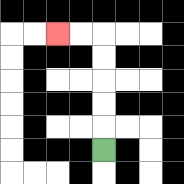{'start': '[4, 6]', 'end': '[2, 1]', 'path_directions': 'U,U,U,U,U,L,L', 'path_coordinates': '[[4, 6], [4, 5], [4, 4], [4, 3], [4, 2], [4, 1], [3, 1], [2, 1]]'}